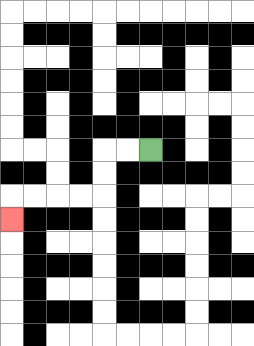{'start': '[6, 6]', 'end': '[0, 9]', 'path_directions': 'L,L,D,D,L,L,L,L,D', 'path_coordinates': '[[6, 6], [5, 6], [4, 6], [4, 7], [4, 8], [3, 8], [2, 8], [1, 8], [0, 8], [0, 9]]'}